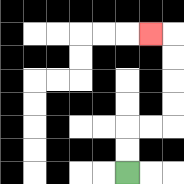{'start': '[5, 7]', 'end': '[6, 1]', 'path_directions': 'U,U,R,R,U,U,U,U,L', 'path_coordinates': '[[5, 7], [5, 6], [5, 5], [6, 5], [7, 5], [7, 4], [7, 3], [7, 2], [7, 1], [6, 1]]'}